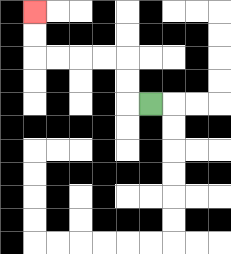{'start': '[6, 4]', 'end': '[1, 0]', 'path_directions': 'L,U,U,L,L,L,L,U,U', 'path_coordinates': '[[6, 4], [5, 4], [5, 3], [5, 2], [4, 2], [3, 2], [2, 2], [1, 2], [1, 1], [1, 0]]'}